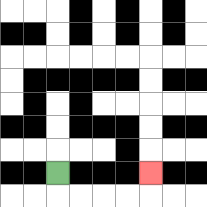{'start': '[2, 7]', 'end': '[6, 7]', 'path_directions': 'D,R,R,R,R,U', 'path_coordinates': '[[2, 7], [2, 8], [3, 8], [4, 8], [5, 8], [6, 8], [6, 7]]'}